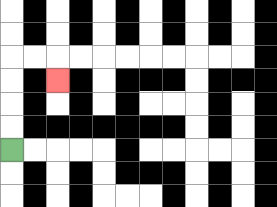{'start': '[0, 6]', 'end': '[2, 3]', 'path_directions': 'U,U,U,U,R,R,D', 'path_coordinates': '[[0, 6], [0, 5], [0, 4], [0, 3], [0, 2], [1, 2], [2, 2], [2, 3]]'}